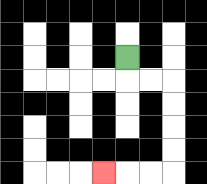{'start': '[5, 2]', 'end': '[4, 7]', 'path_directions': 'D,R,R,D,D,D,D,L,L,L', 'path_coordinates': '[[5, 2], [5, 3], [6, 3], [7, 3], [7, 4], [7, 5], [7, 6], [7, 7], [6, 7], [5, 7], [4, 7]]'}